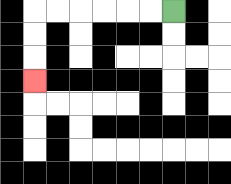{'start': '[7, 0]', 'end': '[1, 3]', 'path_directions': 'L,L,L,L,L,L,D,D,D', 'path_coordinates': '[[7, 0], [6, 0], [5, 0], [4, 0], [3, 0], [2, 0], [1, 0], [1, 1], [1, 2], [1, 3]]'}